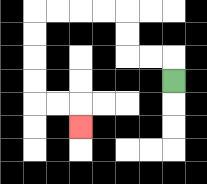{'start': '[7, 3]', 'end': '[3, 5]', 'path_directions': 'U,L,L,U,U,L,L,L,L,D,D,D,D,R,R,D', 'path_coordinates': '[[7, 3], [7, 2], [6, 2], [5, 2], [5, 1], [5, 0], [4, 0], [3, 0], [2, 0], [1, 0], [1, 1], [1, 2], [1, 3], [1, 4], [2, 4], [3, 4], [3, 5]]'}